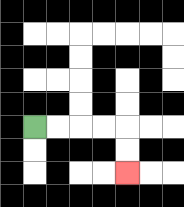{'start': '[1, 5]', 'end': '[5, 7]', 'path_directions': 'R,R,R,R,D,D', 'path_coordinates': '[[1, 5], [2, 5], [3, 5], [4, 5], [5, 5], [5, 6], [5, 7]]'}